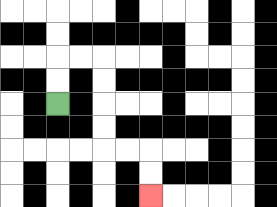{'start': '[2, 4]', 'end': '[6, 8]', 'path_directions': 'U,U,R,R,D,D,D,D,R,R,D,D', 'path_coordinates': '[[2, 4], [2, 3], [2, 2], [3, 2], [4, 2], [4, 3], [4, 4], [4, 5], [4, 6], [5, 6], [6, 6], [6, 7], [6, 8]]'}